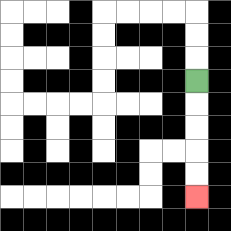{'start': '[8, 3]', 'end': '[8, 8]', 'path_directions': 'D,D,D,D,D', 'path_coordinates': '[[8, 3], [8, 4], [8, 5], [8, 6], [8, 7], [8, 8]]'}